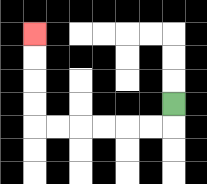{'start': '[7, 4]', 'end': '[1, 1]', 'path_directions': 'D,L,L,L,L,L,L,U,U,U,U', 'path_coordinates': '[[7, 4], [7, 5], [6, 5], [5, 5], [4, 5], [3, 5], [2, 5], [1, 5], [1, 4], [1, 3], [1, 2], [1, 1]]'}